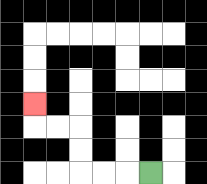{'start': '[6, 7]', 'end': '[1, 4]', 'path_directions': 'L,L,L,U,U,L,L,U', 'path_coordinates': '[[6, 7], [5, 7], [4, 7], [3, 7], [3, 6], [3, 5], [2, 5], [1, 5], [1, 4]]'}